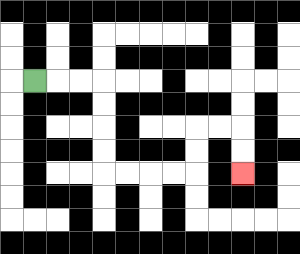{'start': '[1, 3]', 'end': '[10, 7]', 'path_directions': 'R,R,R,D,D,D,D,R,R,R,R,U,U,R,R,D,D', 'path_coordinates': '[[1, 3], [2, 3], [3, 3], [4, 3], [4, 4], [4, 5], [4, 6], [4, 7], [5, 7], [6, 7], [7, 7], [8, 7], [8, 6], [8, 5], [9, 5], [10, 5], [10, 6], [10, 7]]'}